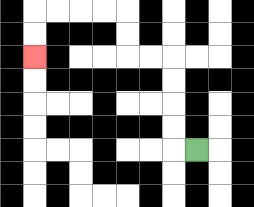{'start': '[8, 6]', 'end': '[1, 2]', 'path_directions': 'L,U,U,U,U,L,L,U,U,L,L,L,L,D,D', 'path_coordinates': '[[8, 6], [7, 6], [7, 5], [7, 4], [7, 3], [7, 2], [6, 2], [5, 2], [5, 1], [5, 0], [4, 0], [3, 0], [2, 0], [1, 0], [1, 1], [1, 2]]'}